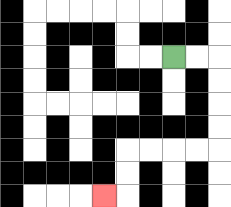{'start': '[7, 2]', 'end': '[4, 8]', 'path_directions': 'R,R,D,D,D,D,L,L,L,L,D,D,L', 'path_coordinates': '[[7, 2], [8, 2], [9, 2], [9, 3], [9, 4], [9, 5], [9, 6], [8, 6], [7, 6], [6, 6], [5, 6], [5, 7], [5, 8], [4, 8]]'}